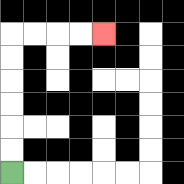{'start': '[0, 7]', 'end': '[4, 1]', 'path_directions': 'U,U,U,U,U,U,R,R,R,R', 'path_coordinates': '[[0, 7], [0, 6], [0, 5], [0, 4], [0, 3], [0, 2], [0, 1], [1, 1], [2, 1], [3, 1], [4, 1]]'}